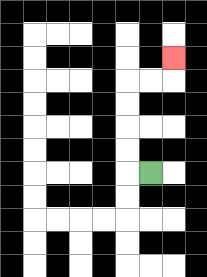{'start': '[6, 7]', 'end': '[7, 2]', 'path_directions': 'L,U,U,U,U,R,R,U', 'path_coordinates': '[[6, 7], [5, 7], [5, 6], [5, 5], [5, 4], [5, 3], [6, 3], [7, 3], [7, 2]]'}